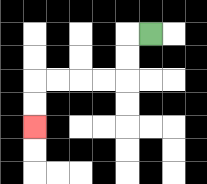{'start': '[6, 1]', 'end': '[1, 5]', 'path_directions': 'L,D,D,L,L,L,L,D,D', 'path_coordinates': '[[6, 1], [5, 1], [5, 2], [5, 3], [4, 3], [3, 3], [2, 3], [1, 3], [1, 4], [1, 5]]'}